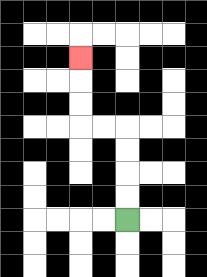{'start': '[5, 9]', 'end': '[3, 2]', 'path_directions': 'U,U,U,U,L,L,U,U,U', 'path_coordinates': '[[5, 9], [5, 8], [5, 7], [5, 6], [5, 5], [4, 5], [3, 5], [3, 4], [3, 3], [3, 2]]'}